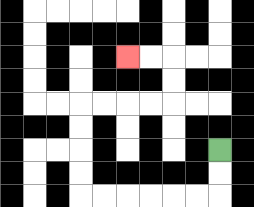{'start': '[9, 6]', 'end': '[5, 2]', 'path_directions': 'D,D,L,L,L,L,L,L,U,U,U,U,R,R,R,R,U,U,L,L', 'path_coordinates': '[[9, 6], [9, 7], [9, 8], [8, 8], [7, 8], [6, 8], [5, 8], [4, 8], [3, 8], [3, 7], [3, 6], [3, 5], [3, 4], [4, 4], [5, 4], [6, 4], [7, 4], [7, 3], [7, 2], [6, 2], [5, 2]]'}